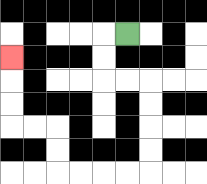{'start': '[5, 1]', 'end': '[0, 2]', 'path_directions': 'L,D,D,R,R,D,D,D,D,L,L,L,L,U,U,L,L,U,U,U', 'path_coordinates': '[[5, 1], [4, 1], [4, 2], [4, 3], [5, 3], [6, 3], [6, 4], [6, 5], [6, 6], [6, 7], [5, 7], [4, 7], [3, 7], [2, 7], [2, 6], [2, 5], [1, 5], [0, 5], [0, 4], [0, 3], [0, 2]]'}